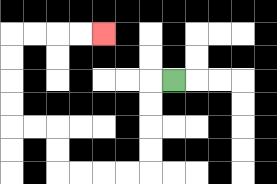{'start': '[7, 3]', 'end': '[4, 1]', 'path_directions': 'L,D,D,D,D,L,L,L,L,U,U,L,L,U,U,U,U,R,R,R,R', 'path_coordinates': '[[7, 3], [6, 3], [6, 4], [6, 5], [6, 6], [6, 7], [5, 7], [4, 7], [3, 7], [2, 7], [2, 6], [2, 5], [1, 5], [0, 5], [0, 4], [0, 3], [0, 2], [0, 1], [1, 1], [2, 1], [3, 1], [4, 1]]'}